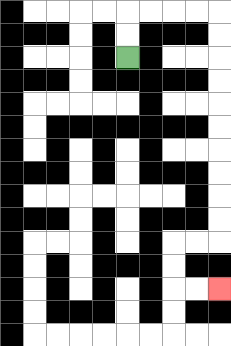{'start': '[5, 2]', 'end': '[9, 12]', 'path_directions': 'U,U,R,R,R,R,D,D,D,D,D,D,D,D,D,D,L,L,D,D,R,R', 'path_coordinates': '[[5, 2], [5, 1], [5, 0], [6, 0], [7, 0], [8, 0], [9, 0], [9, 1], [9, 2], [9, 3], [9, 4], [9, 5], [9, 6], [9, 7], [9, 8], [9, 9], [9, 10], [8, 10], [7, 10], [7, 11], [7, 12], [8, 12], [9, 12]]'}